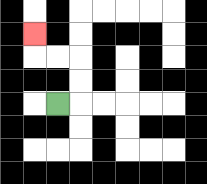{'start': '[2, 4]', 'end': '[1, 1]', 'path_directions': 'R,U,U,L,L,U', 'path_coordinates': '[[2, 4], [3, 4], [3, 3], [3, 2], [2, 2], [1, 2], [1, 1]]'}